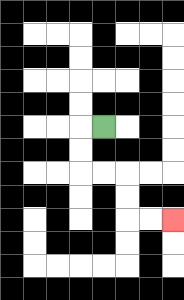{'start': '[4, 5]', 'end': '[7, 9]', 'path_directions': 'L,D,D,R,R,D,D,R,R', 'path_coordinates': '[[4, 5], [3, 5], [3, 6], [3, 7], [4, 7], [5, 7], [5, 8], [5, 9], [6, 9], [7, 9]]'}